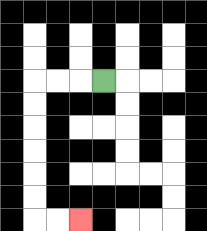{'start': '[4, 3]', 'end': '[3, 9]', 'path_directions': 'L,L,L,D,D,D,D,D,D,R,R', 'path_coordinates': '[[4, 3], [3, 3], [2, 3], [1, 3], [1, 4], [1, 5], [1, 6], [1, 7], [1, 8], [1, 9], [2, 9], [3, 9]]'}